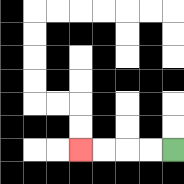{'start': '[7, 6]', 'end': '[3, 6]', 'path_directions': 'L,L,L,L', 'path_coordinates': '[[7, 6], [6, 6], [5, 6], [4, 6], [3, 6]]'}